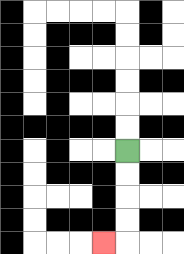{'start': '[5, 6]', 'end': '[4, 10]', 'path_directions': 'D,D,D,D,L', 'path_coordinates': '[[5, 6], [5, 7], [5, 8], [5, 9], [5, 10], [4, 10]]'}